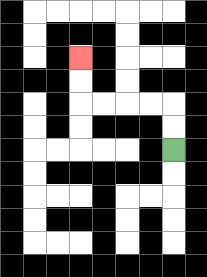{'start': '[7, 6]', 'end': '[3, 2]', 'path_directions': 'U,U,L,L,L,L,U,U', 'path_coordinates': '[[7, 6], [7, 5], [7, 4], [6, 4], [5, 4], [4, 4], [3, 4], [3, 3], [3, 2]]'}